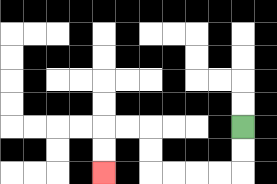{'start': '[10, 5]', 'end': '[4, 7]', 'path_directions': 'D,D,L,L,L,L,U,U,L,L,D,D', 'path_coordinates': '[[10, 5], [10, 6], [10, 7], [9, 7], [8, 7], [7, 7], [6, 7], [6, 6], [6, 5], [5, 5], [4, 5], [4, 6], [4, 7]]'}